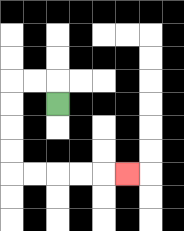{'start': '[2, 4]', 'end': '[5, 7]', 'path_directions': 'U,L,L,D,D,D,D,R,R,R,R,R', 'path_coordinates': '[[2, 4], [2, 3], [1, 3], [0, 3], [0, 4], [0, 5], [0, 6], [0, 7], [1, 7], [2, 7], [3, 7], [4, 7], [5, 7]]'}